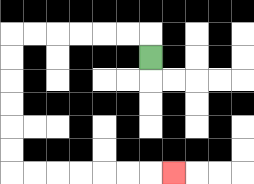{'start': '[6, 2]', 'end': '[7, 7]', 'path_directions': 'U,L,L,L,L,L,L,D,D,D,D,D,D,R,R,R,R,R,R,R', 'path_coordinates': '[[6, 2], [6, 1], [5, 1], [4, 1], [3, 1], [2, 1], [1, 1], [0, 1], [0, 2], [0, 3], [0, 4], [0, 5], [0, 6], [0, 7], [1, 7], [2, 7], [3, 7], [4, 7], [5, 7], [6, 7], [7, 7]]'}